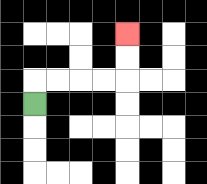{'start': '[1, 4]', 'end': '[5, 1]', 'path_directions': 'U,R,R,R,R,U,U', 'path_coordinates': '[[1, 4], [1, 3], [2, 3], [3, 3], [4, 3], [5, 3], [5, 2], [5, 1]]'}